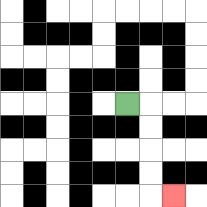{'start': '[5, 4]', 'end': '[7, 8]', 'path_directions': 'R,D,D,D,D,R', 'path_coordinates': '[[5, 4], [6, 4], [6, 5], [6, 6], [6, 7], [6, 8], [7, 8]]'}